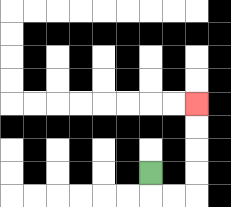{'start': '[6, 7]', 'end': '[8, 4]', 'path_directions': 'D,R,R,U,U,U,U', 'path_coordinates': '[[6, 7], [6, 8], [7, 8], [8, 8], [8, 7], [8, 6], [8, 5], [8, 4]]'}